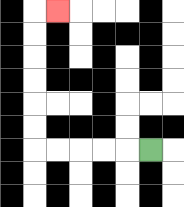{'start': '[6, 6]', 'end': '[2, 0]', 'path_directions': 'L,L,L,L,L,U,U,U,U,U,U,R', 'path_coordinates': '[[6, 6], [5, 6], [4, 6], [3, 6], [2, 6], [1, 6], [1, 5], [1, 4], [1, 3], [1, 2], [1, 1], [1, 0], [2, 0]]'}